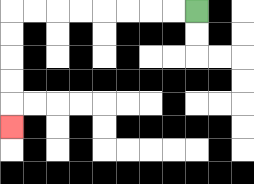{'start': '[8, 0]', 'end': '[0, 5]', 'path_directions': 'L,L,L,L,L,L,L,L,D,D,D,D,D', 'path_coordinates': '[[8, 0], [7, 0], [6, 0], [5, 0], [4, 0], [3, 0], [2, 0], [1, 0], [0, 0], [0, 1], [0, 2], [0, 3], [0, 4], [0, 5]]'}